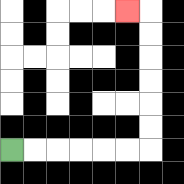{'start': '[0, 6]', 'end': '[5, 0]', 'path_directions': 'R,R,R,R,R,R,U,U,U,U,U,U,L', 'path_coordinates': '[[0, 6], [1, 6], [2, 6], [3, 6], [4, 6], [5, 6], [6, 6], [6, 5], [6, 4], [6, 3], [6, 2], [6, 1], [6, 0], [5, 0]]'}